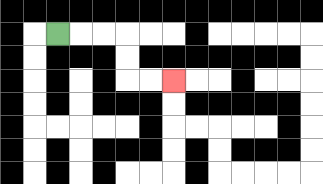{'start': '[2, 1]', 'end': '[7, 3]', 'path_directions': 'R,R,R,D,D,R,R', 'path_coordinates': '[[2, 1], [3, 1], [4, 1], [5, 1], [5, 2], [5, 3], [6, 3], [7, 3]]'}